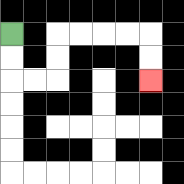{'start': '[0, 1]', 'end': '[6, 3]', 'path_directions': 'D,D,R,R,U,U,R,R,R,R,D,D', 'path_coordinates': '[[0, 1], [0, 2], [0, 3], [1, 3], [2, 3], [2, 2], [2, 1], [3, 1], [4, 1], [5, 1], [6, 1], [6, 2], [6, 3]]'}